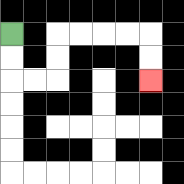{'start': '[0, 1]', 'end': '[6, 3]', 'path_directions': 'D,D,R,R,U,U,R,R,R,R,D,D', 'path_coordinates': '[[0, 1], [0, 2], [0, 3], [1, 3], [2, 3], [2, 2], [2, 1], [3, 1], [4, 1], [5, 1], [6, 1], [6, 2], [6, 3]]'}